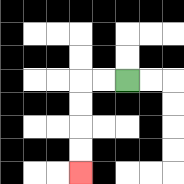{'start': '[5, 3]', 'end': '[3, 7]', 'path_directions': 'L,L,D,D,D,D', 'path_coordinates': '[[5, 3], [4, 3], [3, 3], [3, 4], [3, 5], [3, 6], [3, 7]]'}